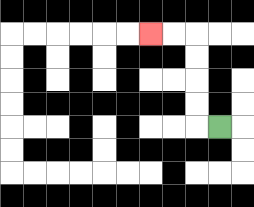{'start': '[9, 5]', 'end': '[6, 1]', 'path_directions': 'L,U,U,U,U,L,L', 'path_coordinates': '[[9, 5], [8, 5], [8, 4], [8, 3], [8, 2], [8, 1], [7, 1], [6, 1]]'}